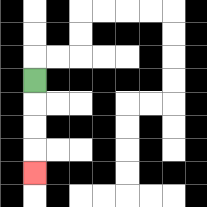{'start': '[1, 3]', 'end': '[1, 7]', 'path_directions': 'D,D,D,D', 'path_coordinates': '[[1, 3], [1, 4], [1, 5], [1, 6], [1, 7]]'}